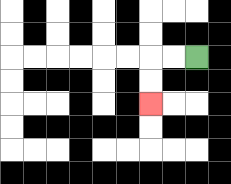{'start': '[8, 2]', 'end': '[6, 4]', 'path_directions': 'L,L,D,D', 'path_coordinates': '[[8, 2], [7, 2], [6, 2], [6, 3], [6, 4]]'}